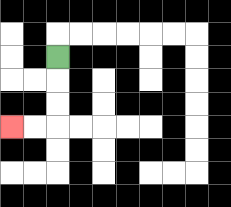{'start': '[2, 2]', 'end': '[0, 5]', 'path_directions': 'D,D,D,L,L', 'path_coordinates': '[[2, 2], [2, 3], [2, 4], [2, 5], [1, 5], [0, 5]]'}